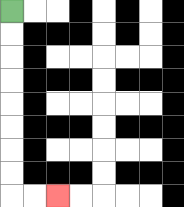{'start': '[0, 0]', 'end': '[2, 8]', 'path_directions': 'D,D,D,D,D,D,D,D,R,R', 'path_coordinates': '[[0, 0], [0, 1], [0, 2], [0, 3], [0, 4], [0, 5], [0, 6], [0, 7], [0, 8], [1, 8], [2, 8]]'}